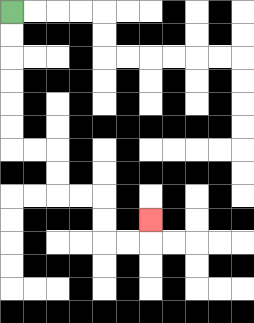{'start': '[0, 0]', 'end': '[6, 9]', 'path_directions': 'D,D,D,D,D,D,R,R,D,D,R,R,D,D,R,R,U', 'path_coordinates': '[[0, 0], [0, 1], [0, 2], [0, 3], [0, 4], [0, 5], [0, 6], [1, 6], [2, 6], [2, 7], [2, 8], [3, 8], [4, 8], [4, 9], [4, 10], [5, 10], [6, 10], [6, 9]]'}